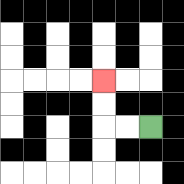{'start': '[6, 5]', 'end': '[4, 3]', 'path_directions': 'L,L,U,U', 'path_coordinates': '[[6, 5], [5, 5], [4, 5], [4, 4], [4, 3]]'}